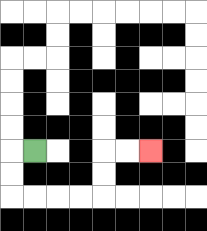{'start': '[1, 6]', 'end': '[6, 6]', 'path_directions': 'L,D,D,R,R,R,R,U,U,R,R', 'path_coordinates': '[[1, 6], [0, 6], [0, 7], [0, 8], [1, 8], [2, 8], [3, 8], [4, 8], [4, 7], [4, 6], [5, 6], [6, 6]]'}